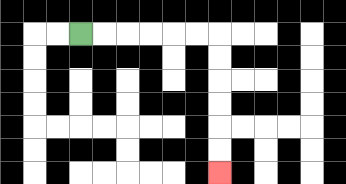{'start': '[3, 1]', 'end': '[9, 7]', 'path_directions': 'R,R,R,R,R,R,D,D,D,D,D,D', 'path_coordinates': '[[3, 1], [4, 1], [5, 1], [6, 1], [7, 1], [8, 1], [9, 1], [9, 2], [9, 3], [9, 4], [9, 5], [9, 6], [9, 7]]'}